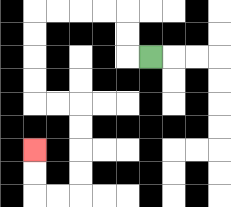{'start': '[6, 2]', 'end': '[1, 6]', 'path_directions': 'L,U,U,L,L,L,L,D,D,D,D,R,R,D,D,D,D,L,L,U,U', 'path_coordinates': '[[6, 2], [5, 2], [5, 1], [5, 0], [4, 0], [3, 0], [2, 0], [1, 0], [1, 1], [1, 2], [1, 3], [1, 4], [2, 4], [3, 4], [3, 5], [3, 6], [3, 7], [3, 8], [2, 8], [1, 8], [1, 7], [1, 6]]'}